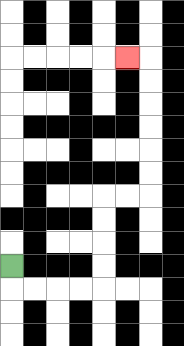{'start': '[0, 11]', 'end': '[5, 2]', 'path_directions': 'D,R,R,R,R,U,U,U,U,R,R,U,U,U,U,U,U,L', 'path_coordinates': '[[0, 11], [0, 12], [1, 12], [2, 12], [3, 12], [4, 12], [4, 11], [4, 10], [4, 9], [4, 8], [5, 8], [6, 8], [6, 7], [6, 6], [6, 5], [6, 4], [6, 3], [6, 2], [5, 2]]'}